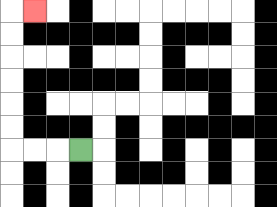{'start': '[3, 6]', 'end': '[1, 0]', 'path_directions': 'L,L,L,U,U,U,U,U,U,R', 'path_coordinates': '[[3, 6], [2, 6], [1, 6], [0, 6], [0, 5], [0, 4], [0, 3], [0, 2], [0, 1], [0, 0], [1, 0]]'}